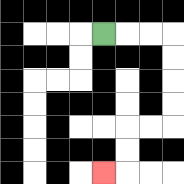{'start': '[4, 1]', 'end': '[4, 7]', 'path_directions': 'R,R,R,D,D,D,D,L,L,D,D,L', 'path_coordinates': '[[4, 1], [5, 1], [6, 1], [7, 1], [7, 2], [7, 3], [7, 4], [7, 5], [6, 5], [5, 5], [5, 6], [5, 7], [4, 7]]'}